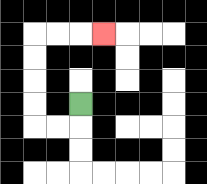{'start': '[3, 4]', 'end': '[4, 1]', 'path_directions': 'D,L,L,U,U,U,U,R,R,R', 'path_coordinates': '[[3, 4], [3, 5], [2, 5], [1, 5], [1, 4], [1, 3], [1, 2], [1, 1], [2, 1], [3, 1], [4, 1]]'}